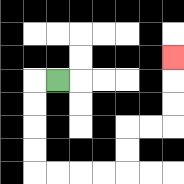{'start': '[2, 3]', 'end': '[7, 2]', 'path_directions': 'L,D,D,D,D,R,R,R,R,U,U,R,R,U,U,U', 'path_coordinates': '[[2, 3], [1, 3], [1, 4], [1, 5], [1, 6], [1, 7], [2, 7], [3, 7], [4, 7], [5, 7], [5, 6], [5, 5], [6, 5], [7, 5], [7, 4], [7, 3], [7, 2]]'}